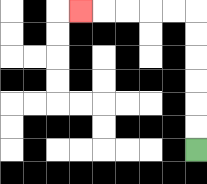{'start': '[8, 6]', 'end': '[3, 0]', 'path_directions': 'U,U,U,U,U,U,L,L,L,L,L', 'path_coordinates': '[[8, 6], [8, 5], [8, 4], [8, 3], [8, 2], [8, 1], [8, 0], [7, 0], [6, 0], [5, 0], [4, 0], [3, 0]]'}